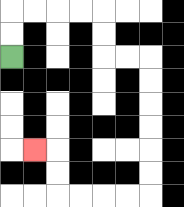{'start': '[0, 2]', 'end': '[1, 6]', 'path_directions': 'U,U,R,R,R,R,D,D,R,R,D,D,D,D,D,D,L,L,L,L,U,U,L', 'path_coordinates': '[[0, 2], [0, 1], [0, 0], [1, 0], [2, 0], [3, 0], [4, 0], [4, 1], [4, 2], [5, 2], [6, 2], [6, 3], [6, 4], [6, 5], [6, 6], [6, 7], [6, 8], [5, 8], [4, 8], [3, 8], [2, 8], [2, 7], [2, 6], [1, 6]]'}